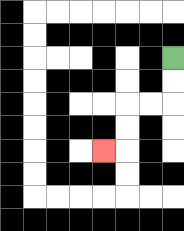{'start': '[7, 2]', 'end': '[4, 6]', 'path_directions': 'D,D,L,L,D,D,L', 'path_coordinates': '[[7, 2], [7, 3], [7, 4], [6, 4], [5, 4], [5, 5], [5, 6], [4, 6]]'}